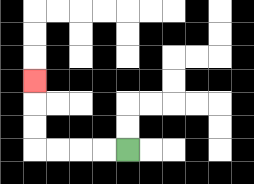{'start': '[5, 6]', 'end': '[1, 3]', 'path_directions': 'L,L,L,L,U,U,U', 'path_coordinates': '[[5, 6], [4, 6], [3, 6], [2, 6], [1, 6], [1, 5], [1, 4], [1, 3]]'}